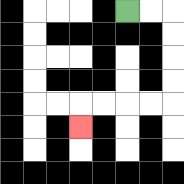{'start': '[5, 0]', 'end': '[3, 5]', 'path_directions': 'R,R,D,D,D,D,L,L,L,L,D', 'path_coordinates': '[[5, 0], [6, 0], [7, 0], [7, 1], [7, 2], [7, 3], [7, 4], [6, 4], [5, 4], [4, 4], [3, 4], [3, 5]]'}